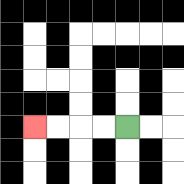{'start': '[5, 5]', 'end': '[1, 5]', 'path_directions': 'L,L,L,L', 'path_coordinates': '[[5, 5], [4, 5], [3, 5], [2, 5], [1, 5]]'}